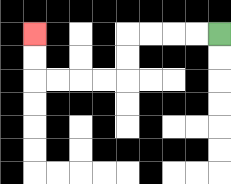{'start': '[9, 1]', 'end': '[1, 1]', 'path_directions': 'L,L,L,L,D,D,L,L,L,L,U,U', 'path_coordinates': '[[9, 1], [8, 1], [7, 1], [6, 1], [5, 1], [5, 2], [5, 3], [4, 3], [3, 3], [2, 3], [1, 3], [1, 2], [1, 1]]'}